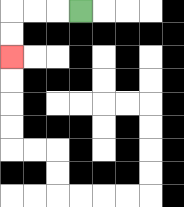{'start': '[3, 0]', 'end': '[0, 2]', 'path_directions': 'L,L,L,D,D', 'path_coordinates': '[[3, 0], [2, 0], [1, 0], [0, 0], [0, 1], [0, 2]]'}